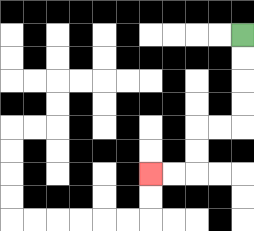{'start': '[10, 1]', 'end': '[6, 7]', 'path_directions': 'D,D,D,D,L,L,D,D,L,L', 'path_coordinates': '[[10, 1], [10, 2], [10, 3], [10, 4], [10, 5], [9, 5], [8, 5], [8, 6], [8, 7], [7, 7], [6, 7]]'}